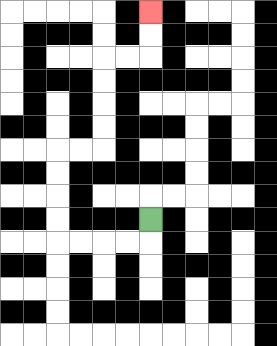{'start': '[6, 9]', 'end': '[6, 0]', 'path_directions': 'D,L,L,L,L,U,U,U,U,R,R,U,U,U,U,R,R,U,U', 'path_coordinates': '[[6, 9], [6, 10], [5, 10], [4, 10], [3, 10], [2, 10], [2, 9], [2, 8], [2, 7], [2, 6], [3, 6], [4, 6], [4, 5], [4, 4], [4, 3], [4, 2], [5, 2], [6, 2], [6, 1], [6, 0]]'}